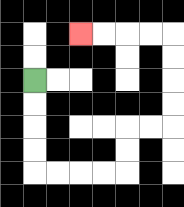{'start': '[1, 3]', 'end': '[3, 1]', 'path_directions': 'D,D,D,D,R,R,R,R,U,U,R,R,U,U,U,U,L,L,L,L', 'path_coordinates': '[[1, 3], [1, 4], [1, 5], [1, 6], [1, 7], [2, 7], [3, 7], [4, 7], [5, 7], [5, 6], [5, 5], [6, 5], [7, 5], [7, 4], [7, 3], [7, 2], [7, 1], [6, 1], [5, 1], [4, 1], [3, 1]]'}